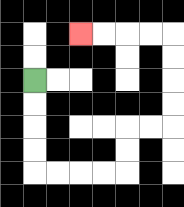{'start': '[1, 3]', 'end': '[3, 1]', 'path_directions': 'D,D,D,D,R,R,R,R,U,U,R,R,U,U,U,U,L,L,L,L', 'path_coordinates': '[[1, 3], [1, 4], [1, 5], [1, 6], [1, 7], [2, 7], [3, 7], [4, 7], [5, 7], [5, 6], [5, 5], [6, 5], [7, 5], [7, 4], [7, 3], [7, 2], [7, 1], [6, 1], [5, 1], [4, 1], [3, 1]]'}